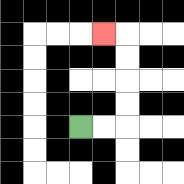{'start': '[3, 5]', 'end': '[4, 1]', 'path_directions': 'R,R,U,U,U,U,L', 'path_coordinates': '[[3, 5], [4, 5], [5, 5], [5, 4], [5, 3], [5, 2], [5, 1], [4, 1]]'}